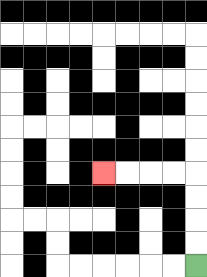{'start': '[8, 11]', 'end': '[4, 7]', 'path_directions': 'U,U,U,U,L,L,L,L', 'path_coordinates': '[[8, 11], [8, 10], [8, 9], [8, 8], [8, 7], [7, 7], [6, 7], [5, 7], [4, 7]]'}